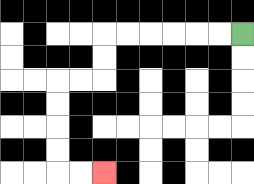{'start': '[10, 1]', 'end': '[4, 7]', 'path_directions': 'L,L,L,L,L,L,D,D,L,L,D,D,D,D,R,R', 'path_coordinates': '[[10, 1], [9, 1], [8, 1], [7, 1], [6, 1], [5, 1], [4, 1], [4, 2], [4, 3], [3, 3], [2, 3], [2, 4], [2, 5], [2, 6], [2, 7], [3, 7], [4, 7]]'}